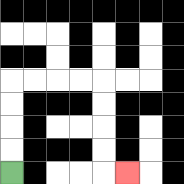{'start': '[0, 7]', 'end': '[5, 7]', 'path_directions': 'U,U,U,U,R,R,R,R,D,D,D,D,R', 'path_coordinates': '[[0, 7], [0, 6], [0, 5], [0, 4], [0, 3], [1, 3], [2, 3], [3, 3], [4, 3], [4, 4], [4, 5], [4, 6], [4, 7], [5, 7]]'}